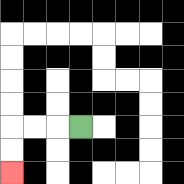{'start': '[3, 5]', 'end': '[0, 7]', 'path_directions': 'L,L,L,D,D', 'path_coordinates': '[[3, 5], [2, 5], [1, 5], [0, 5], [0, 6], [0, 7]]'}